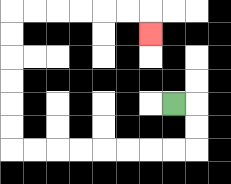{'start': '[7, 4]', 'end': '[6, 1]', 'path_directions': 'R,D,D,L,L,L,L,L,L,L,L,U,U,U,U,U,U,R,R,R,R,R,R,D', 'path_coordinates': '[[7, 4], [8, 4], [8, 5], [8, 6], [7, 6], [6, 6], [5, 6], [4, 6], [3, 6], [2, 6], [1, 6], [0, 6], [0, 5], [0, 4], [0, 3], [0, 2], [0, 1], [0, 0], [1, 0], [2, 0], [3, 0], [4, 0], [5, 0], [6, 0], [6, 1]]'}